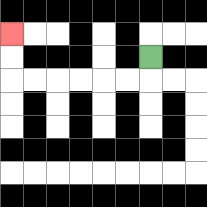{'start': '[6, 2]', 'end': '[0, 1]', 'path_directions': 'D,L,L,L,L,L,L,U,U', 'path_coordinates': '[[6, 2], [6, 3], [5, 3], [4, 3], [3, 3], [2, 3], [1, 3], [0, 3], [0, 2], [0, 1]]'}